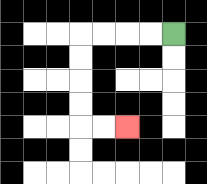{'start': '[7, 1]', 'end': '[5, 5]', 'path_directions': 'L,L,L,L,D,D,D,D,R,R', 'path_coordinates': '[[7, 1], [6, 1], [5, 1], [4, 1], [3, 1], [3, 2], [3, 3], [3, 4], [3, 5], [4, 5], [5, 5]]'}